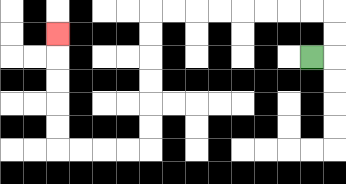{'start': '[13, 2]', 'end': '[2, 1]', 'path_directions': 'R,U,U,L,L,L,L,L,L,L,L,D,D,D,D,D,D,L,L,L,L,U,U,U,U,U', 'path_coordinates': '[[13, 2], [14, 2], [14, 1], [14, 0], [13, 0], [12, 0], [11, 0], [10, 0], [9, 0], [8, 0], [7, 0], [6, 0], [6, 1], [6, 2], [6, 3], [6, 4], [6, 5], [6, 6], [5, 6], [4, 6], [3, 6], [2, 6], [2, 5], [2, 4], [2, 3], [2, 2], [2, 1]]'}